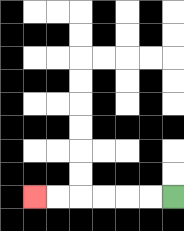{'start': '[7, 8]', 'end': '[1, 8]', 'path_directions': 'L,L,L,L,L,L', 'path_coordinates': '[[7, 8], [6, 8], [5, 8], [4, 8], [3, 8], [2, 8], [1, 8]]'}